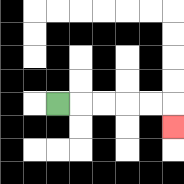{'start': '[2, 4]', 'end': '[7, 5]', 'path_directions': 'R,R,R,R,R,D', 'path_coordinates': '[[2, 4], [3, 4], [4, 4], [5, 4], [6, 4], [7, 4], [7, 5]]'}